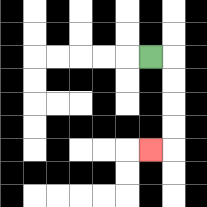{'start': '[6, 2]', 'end': '[6, 6]', 'path_directions': 'R,D,D,D,D,L', 'path_coordinates': '[[6, 2], [7, 2], [7, 3], [7, 4], [7, 5], [7, 6], [6, 6]]'}